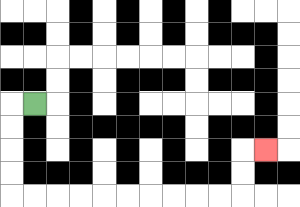{'start': '[1, 4]', 'end': '[11, 6]', 'path_directions': 'L,D,D,D,D,R,R,R,R,R,R,R,R,R,R,U,U,R', 'path_coordinates': '[[1, 4], [0, 4], [0, 5], [0, 6], [0, 7], [0, 8], [1, 8], [2, 8], [3, 8], [4, 8], [5, 8], [6, 8], [7, 8], [8, 8], [9, 8], [10, 8], [10, 7], [10, 6], [11, 6]]'}